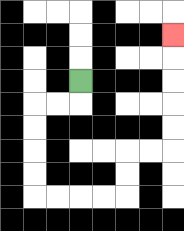{'start': '[3, 3]', 'end': '[7, 1]', 'path_directions': 'D,L,L,D,D,D,D,R,R,R,R,U,U,R,R,U,U,U,U,U', 'path_coordinates': '[[3, 3], [3, 4], [2, 4], [1, 4], [1, 5], [1, 6], [1, 7], [1, 8], [2, 8], [3, 8], [4, 8], [5, 8], [5, 7], [5, 6], [6, 6], [7, 6], [7, 5], [7, 4], [7, 3], [7, 2], [7, 1]]'}